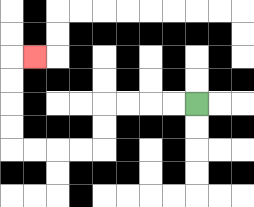{'start': '[8, 4]', 'end': '[1, 2]', 'path_directions': 'L,L,L,L,D,D,L,L,L,L,U,U,U,U,R', 'path_coordinates': '[[8, 4], [7, 4], [6, 4], [5, 4], [4, 4], [4, 5], [4, 6], [3, 6], [2, 6], [1, 6], [0, 6], [0, 5], [0, 4], [0, 3], [0, 2], [1, 2]]'}